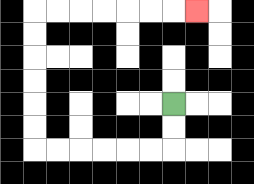{'start': '[7, 4]', 'end': '[8, 0]', 'path_directions': 'D,D,L,L,L,L,L,L,U,U,U,U,U,U,R,R,R,R,R,R,R', 'path_coordinates': '[[7, 4], [7, 5], [7, 6], [6, 6], [5, 6], [4, 6], [3, 6], [2, 6], [1, 6], [1, 5], [1, 4], [1, 3], [1, 2], [1, 1], [1, 0], [2, 0], [3, 0], [4, 0], [5, 0], [6, 0], [7, 0], [8, 0]]'}